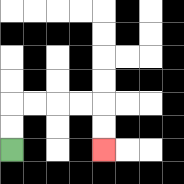{'start': '[0, 6]', 'end': '[4, 6]', 'path_directions': 'U,U,R,R,R,R,D,D', 'path_coordinates': '[[0, 6], [0, 5], [0, 4], [1, 4], [2, 4], [3, 4], [4, 4], [4, 5], [4, 6]]'}